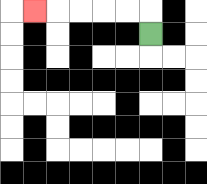{'start': '[6, 1]', 'end': '[1, 0]', 'path_directions': 'U,L,L,L,L,L', 'path_coordinates': '[[6, 1], [6, 0], [5, 0], [4, 0], [3, 0], [2, 0], [1, 0]]'}